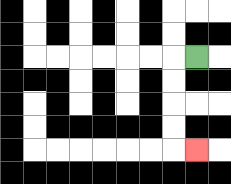{'start': '[8, 2]', 'end': '[8, 6]', 'path_directions': 'L,D,D,D,D,R', 'path_coordinates': '[[8, 2], [7, 2], [7, 3], [7, 4], [7, 5], [7, 6], [8, 6]]'}